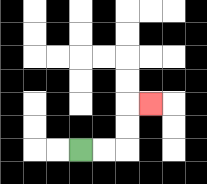{'start': '[3, 6]', 'end': '[6, 4]', 'path_directions': 'R,R,U,U,R', 'path_coordinates': '[[3, 6], [4, 6], [5, 6], [5, 5], [5, 4], [6, 4]]'}